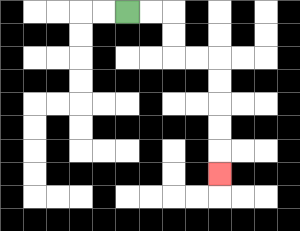{'start': '[5, 0]', 'end': '[9, 7]', 'path_directions': 'R,R,D,D,R,R,D,D,D,D,D', 'path_coordinates': '[[5, 0], [6, 0], [7, 0], [7, 1], [7, 2], [8, 2], [9, 2], [9, 3], [9, 4], [9, 5], [9, 6], [9, 7]]'}